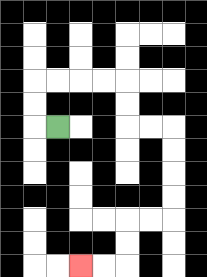{'start': '[2, 5]', 'end': '[3, 11]', 'path_directions': 'L,U,U,R,R,R,R,D,D,R,R,D,D,D,D,L,L,D,D,L,L', 'path_coordinates': '[[2, 5], [1, 5], [1, 4], [1, 3], [2, 3], [3, 3], [4, 3], [5, 3], [5, 4], [5, 5], [6, 5], [7, 5], [7, 6], [7, 7], [7, 8], [7, 9], [6, 9], [5, 9], [5, 10], [5, 11], [4, 11], [3, 11]]'}